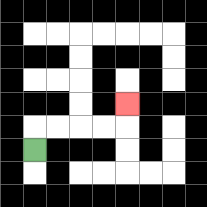{'start': '[1, 6]', 'end': '[5, 4]', 'path_directions': 'U,R,R,R,R,U', 'path_coordinates': '[[1, 6], [1, 5], [2, 5], [3, 5], [4, 5], [5, 5], [5, 4]]'}